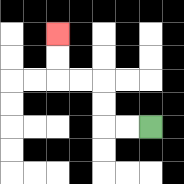{'start': '[6, 5]', 'end': '[2, 1]', 'path_directions': 'L,L,U,U,L,L,U,U', 'path_coordinates': '[[6, 5], [5, 5], [4, 5], [4, 4], [4, 3], [3, 3], [2, 3], [2, 2], [2, 1]]'}